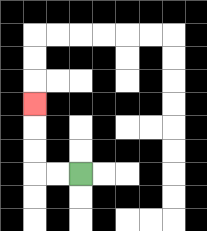{'start': '[3, 7]', 'end': '[1, 4]', 'path_directions': 'L,L,U,U,U', 'path_coordinates': '[[3, 7], [2, 7], [1, 7], [1, 6], [1, 5], [1, 4]]'}